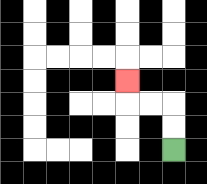{'start': '[7, 6]', 'end': '[5, 3]', 'path_directions': 'U,U,L,L,U', 'path_coordinates': '[[7, 6], [7, 5], [7, 4], [6, 4], [5, 4], [5, 3]]'}